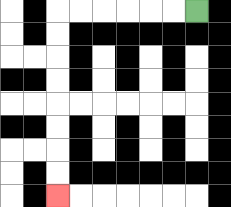{'start': '[8, 0]', 'end': '[2, 8]', 'path_directions': 'L,L,L,L,L,L,D,D,D,D,D,D,D,D', 'path_coordinates': '[[8, 0], [7, 0], [6, 0], [5, 0], [4, 0], [3, 0], [2, 0], [2, 1], [2, 2], [2, 3], [2, 4], [2, 5], [2, 6], [2, 7], [2, 8]]'}